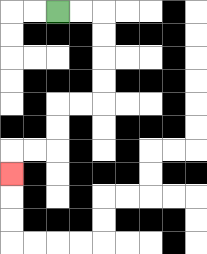{'start': '[2, 0]', 'end': '[0, 7]', 'path_directions': 'R,R,D,D,D,D,L,L,D,D,L,L,D', 'path_coordinates': '[[2, 0], [3, 0], [4, 0], [4, 1], [4, 2], [4, 3], [4, 4], [3, 4], [2, 4], [2, 5], [2, 6], [1, 6], [0, 6], [0, 7]]'}